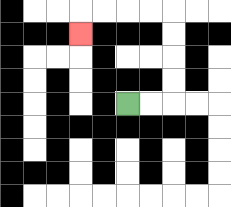{'start': '[5, 4]', 'end': '[3, 1]', 'path_directions': 'R,R,U,U,U,U,L,L,L,L,D', 'path_coordinates': '[[5, 4], [6, 4], [7, 4], [7, 3], [7, 2], [7, 1], [7, 0], [6, 0], [5, 0], [4, 0], [3, 0], [3, 1]]'}